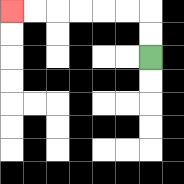{'start': '[6, 2]', 'end': '[0, 0]', 'path_directions': 'U,U,L,L,L,L,L,L', 'path_coordinates': '[[6, 2], [6, 1], [6, 0], [5, 0], [4, 0], [3, 0], [2, 0], [1, 0], [0, 0]]'}